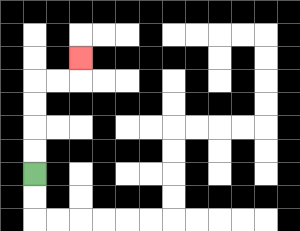{'start': '[1, 7]', 'end': '[3, 2]', 'path_directions': 'U,U,U,U,R,R,U', 'path_coordinates': '[[1, 7], [1, 6], [1, 5], [1, 4], [1, 3], [2, 3], [3, 3], [3, 2]]'}